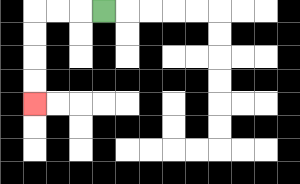{'start': '[4, 0]', 'end': '[1, 4]', 'path_directions': 'L,L,L,D,D,D,D', 'path_coordinates': '[[4, 0], [3, 0], [2, 0], [1, 0], [1, 1], [1, 2], [1, 3], [1, 4]]'}